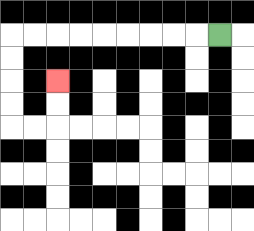{'start': '[9, 1]', 'end': '[2, 3]', 'path_directions': 'L,L,L,L,L,L,L,L,L,D,D,D,D,R,R,U,U', 'path_coordinates': '[[9, 1], [8, 1], [7, 1], [6, 1], [5, 1], [4, 1], [3, 1], [2, 1], [1, 1], [0, 1], [0, 2], [0, 3], [0, 4], [0, 5], [1, 5], [2, 5], [2, 4], [2, 3]]'}